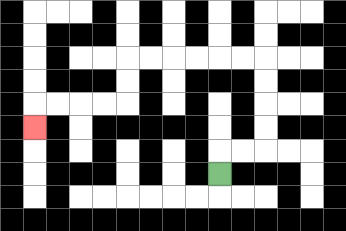{'start': '[9, 7]', 'end': '[1, 5]', 'path_directions': 'U,R,R,U,U,U,U,L,L,L,L,L,L,D,D,L,L,L,L,D', 'path_coordinates': '[[9, 7], [9, 6], [10, 6], [11, 6], [11, 5], [11, 4], [11, 3], [11, 2], [10, 2], [9, 2], [8, 2], [7, 2], [6, 2], [5, 2], [5, 3], [5, 4], [4, 4], [3, 4], [2, 4], [1, 4], [1, 5]]'}